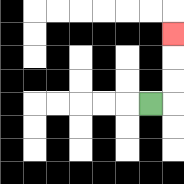{'start': '[6, 4]', 'end': '[7, 1]', 'path_directions': 'R,U,U,U', 'path_coordinates': '[[6, 4], [7, 4], [7, 3], [7, 2], [7, 1]]'}